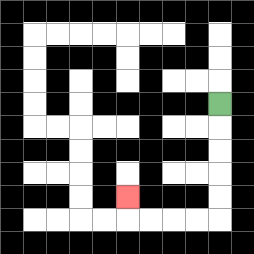{'start': '[9, 4]', 'end': '[5, 8]', 'path_directions': 'D,D,D,D,D,L,L,L,L,U', 'path_coordinates': '[[9, 4], [9, 5], [9, 6], [9, 7], [9, 8], [9, 9], [8, 9], [7, 9], [6, 9], [5, 9], [5, 8]]'}